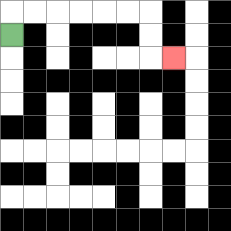{'start': '[0, 1]', 'end': '[7, 2]', 'path_directions': 'U,R,R,R,R,R,R,D,D,R', 'path_coordinates': '[[0, 1], [0, 0], [1, 0], [2, 0], [3, 0], [4, 0], [5, 0], [6, 0], [6, 1], [6, 2], [7, 2]]'}